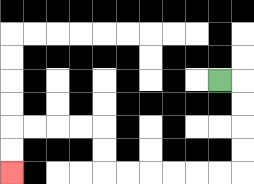{'start': '[9, 3]', 'end': '[0, 7]', 'path_directions': 'R,D,D,D,D,L,L,L,L,L,L,U,U,L,L,L,L,D,D', 'path_coordinates': '[[9, 3], [10, 3], [10, 4], [10, 5], [10, 6], [10, 7], [9, 7], [8, 7], [7, 7], [6, 7], [5, 7], [4, 7], [4, 6], [4, 5], [3, 5], [2, 5], [1, 5], [0, 5], [0, 6], [0, 7]]'}